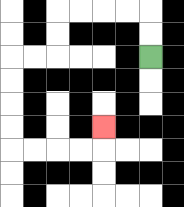{'start': '[6, 2]', 'end': '[4, 5]', 'path_directions': 'U,U,L,L,L,L,D,D,L,L,D,D,D,D,R,R,R,R,U', 'path_coordinates': '[[6, 2], [6, 1], [6, 0], [5, 0], [4, 0], [3, 0], [2, 0], [2, 1], [2, 2], [1, 2], [0, 2], [0, 3], [0, 4], [0, 5], [0, 6], [1, 6], [2, 6], [3, 6], [4, 6], [4, 5]]'}